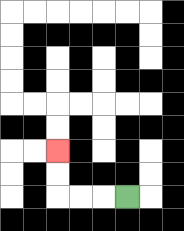{'start': '[5, 8]', 'end': '[2, 6]', 'path_directions': 'L,L,L,U,U', 'path_coordinates': '[[5, 8], [4, 8], [3, 8], [2, 8], [2, 7], [2, 6]]'}